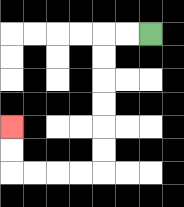{'start': '[6, 1]', 'end': '[0, 5]', 'path_directions': 'L,L,D,D,D,D,D,D,L,L,L,L,U,U', 'path_coordinates': '[[6, 1], [5, 1], [4, 1], [4, 2], [4, 3], [4, 4], [4, 5], [4, 6], [4, 7], [3, 7], [2, 7], [1, 7], [0, 7], [0, 6], [0, 5]]'}